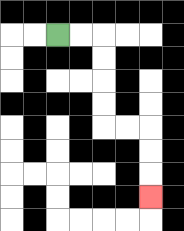{'start': '[2, 1]', 'end': '[6, 8]', 'path_directions': 'R,R,D,D,D,D,R,R,D,D,D', 'path_coordinates': '[[2, 1], [3, 1], [4, 1], [4, 2], [4, 3], [4, 4], [4, 5], [5, 5], [6, 5], [6, 6], [6, 7], [6, 8]]'}